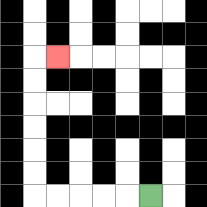{'start': '[6, 8]', 'end': '[2, 2]', 'path_directions': 'L,L,L,L,L,U,U,U,U,U,U,R', 'path_coordinates': '[[6, 8], [5, 8], [4, 8], [3, 8], [2, 8], [1, 8], [1, 7], [1, 6], [1, 5], [1, 4], [1, 3], [1, 2], [2, 2]]'}